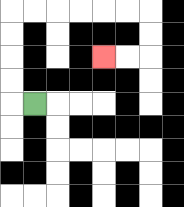{'start': '[1, 4]', 'end': '[4, 2]', 'path_directions': 'L,U,U,U,U,R,R,R,R,R,R,D,D,L,L', 'path_coordinates': '[[1, 4], [0, 4], [0, 3], [0, 2], [0, 1], [0, 0], [1, 0], [2, 0], [3, 0], [4, 0], [5, 0], [6, 0], [6, 1], [6, 2], [5, 2], [4, 2]]'}